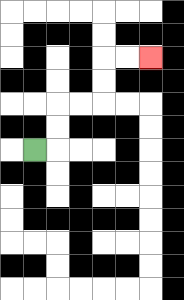{'start': '[1, 6]', 'end': '[6, 2]', 'path_directions': 'R,U,U,R,R,U,U,R,R', 'path_coordinates': '[[1, 6], [2, 6], [2, 5], [2, 4], [3, 4], [4, 4], [4, 3], [4, 2], [5, 2], [6, 2]]'}